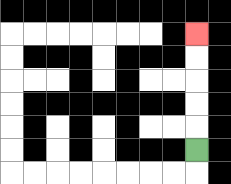{'start': '[8, 6]', 'end': '[8, 1]', 'path_directions': 'U,U,U,U,U', 'path_coordinates': '[[8, 6], [8, 5], [8, 4], [8, 3], [8, 2], [8, 1]]'}